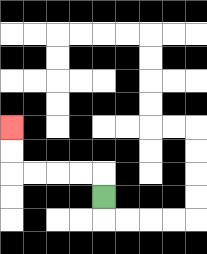{'start': '[4, 8]', 'end': '[0, 5]', 'path_directions': 'U,L,L,L,L,U,U', 'path_coordinates': '[[4, 8], [4, 7], [3, 7], [2, 7], [1, 7], [0, 7], [0, 6], [0, 5]]'}